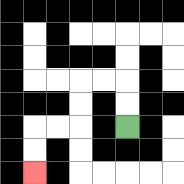{'start': '[5, 5]', 'end': '[1, 7]', 'path_directions': 'U,U,L,L,D,D,L,L,D,D', 'path_coordinates': '[[5, 5], [5, 4], [5, 3], [4, 3], [3, 3], [3, 4], [3, 5], [2, 5], [1, 5], [1, 6], [1, 7]]'}